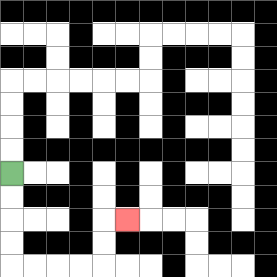{'start': '[0, 7]', 'end': '[5, 9]', 'path_directions': 'D,D,D,D,R,R,R,R,U,U,R', 'path_coordinates': '[[0, 7], [0, 8], [0, 9], [0, 10], [0, 11], [1, 11], [2, 11], [3, 11], [4, 11], [4, 10], [4, 9], [5, 9]]'}